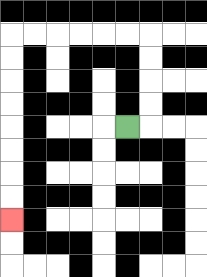{'start': '[5, 5]', 'end': '[0, 9]', 'path_directions': 'R,U,U,U,U,L,L,L,L,L,L,D,D,D,D,D,D,D,D', 'path_coordinates': '[[5, 5], [6, 5], [6, 4], [6, 3], [6, 2], [6, 1], [5, 1], [4, 1], [3, 1], [2, 1], [1, 1], [0, 1], [0, 2], [0, 3], [0, 4], [0, 5], [0, 6], [0, 7], [0, 8], [0, 9]]'}